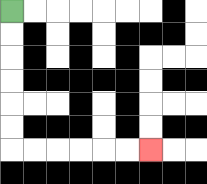{'start': '[0, 0]', 'end': '[6, 6]', 'path_directions': 'D,D,D,D,D,D,R,R,R,R,R,R', 'path_coordinates': '[[0, 0], [0, 1], [0, 2], [0, 3], [0, 4], [0, 5], [0, 6], [1, 6], [2, 6], [3, 6], [4, 6], [5, 6], [6, 6]]'}